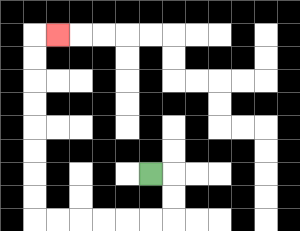{'start': '[6, 7]', 'end': '[2, 1]', 'path_directions': 'R,D,D,L,L,L,L,L,L,U,U,U,U,U,U,U,U,R', 'path_coordinates': '[[6, 7], [7, 7], [7, 8], [7, 9], [6, 9], [5, 9], [4, 9], [3, 9], [2, 9], [1, 9], [1, 8], [1, 7], [1, 6], [1, 5], [1, 4], [1, 3], [1, 2], [1, 1], [2, 1]]'}